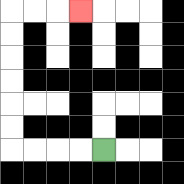{'start': '[4, 6]', 'end': '[3, 0]', 'path_directions': 'L,L,L,L,U,U,U,U,U,U,R,R,R', 'path_coordinates': '[[4, 6], [3, 6], [2, 6], [1, 6], [0, 6], [0, 5], [0, 4], [0, 3], [0, 2], [0, 1], [0, 0], [1, 0], [2, 0], [3, 0]]'}